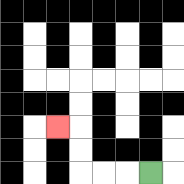{'start': '[6, 7]', 'end': '[2, 5]', 'path_directions': 'L,L,L,U,U,L', 'path_coordinates': '[[6, 7], [5, 7], [4, 7], [3, 7], [3, 6], [3, 5], [2, 5]]'}